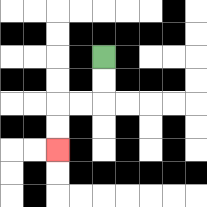{'start': '[4, 2]', 'end': '[2, 6]', 'path_directions': 'D,D,L,L,D,D', 'path_coordinates': '[[4, 2], [4, 3], [4, 4], [3, 4], [2, 4], [2, 5], [2, 6]]'}